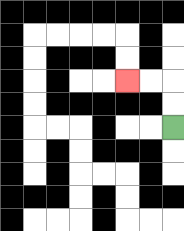{'start': '[7, 5]', 'end': '[5, 3]', 'path_directions': 'U,U,L,L', 'path_coordinates': '[[7, 5], [7, 4], [7, 3], [6, 3], [5, 3]]'}